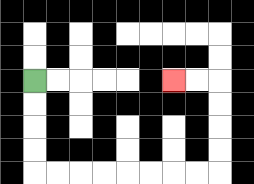{'start': '[1, 3]', 'end': '[7, 3]', 'path_directions': 'D,D,D,D,R,R,R,R,R,R,R,R,U,U,U,U,L,L', 'path_coordinates': '[[1, 3], [1, 4], [1, 5], [1, 6], [1, 7], [2, 7], [3, 7], [4, 7], [5, 7], [6, 7], [7, 7], [8, 7], [9, 7], [9, 6], [9, 5], [9, 4], [9, 3], [8, 3], [7, 3]]'}